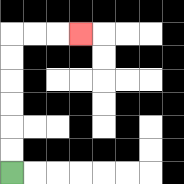{'start': '[0, 7]', 'end': '[3, 1]', 'path_directions': 'U,U,U,U,U,U,R,R,R', 'path_coordinates': '[[0, 7], [0, 6], [0, 5], [0, 4], [0, 3], [0, 2], [0, 1], [1, 1], [2, 1], [3, 1]]'}